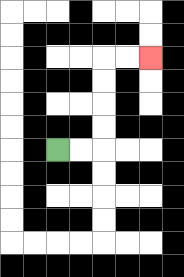{'start': '[2, 6]', 'end': '[6, 2]', 'path_directions': 'R,R,U,U,U,U,R,R', 'path_coordinates': '[[2, 6], [3, 6], [4, 6], [4, 5], [4, 4], [4, 3], [4, 2], [5, 2], [6, 2]]'}